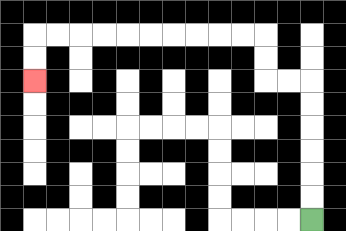{'start': '[13, 9]', 'end': '[1, 3]', 'path_directions': 'U,U,U,U,U,U,L,L,U,U,L,L,L,L,L,L,L,L,L,L,D,D', 'path_coordinates': '[[13, 9], [13, 8], [13, 7], [13, 6], [13, 5], [13, 4], [13, 3], [12, 3], [11, 3], [11, 2], [11, 1], [10, 1], [9, 1], [8, 1], [7, 1], [6, 1], [5, 1], [4, 1], [3, 1], [2, 1], [1, 1], [1, 2], [1, 3]]'}